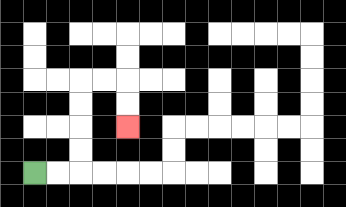{'start': '[1, 7]', 'end': '[5, 5]', 'path_directions': 'R,R,U,U,U,U,R,R,D,D', 'path_coordinates': '[[1, 7], [2, 7], [3, 7], [3, 6], [3, 5], [3, 4], [3, 3], [4, 3], [5, 3], [5, 4], [5, 5]]'}